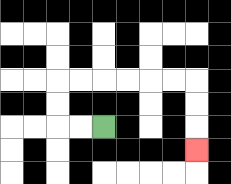{'start': '[4, 5]', 'end': '[8, 6]', 'path_directions': 'L,L,U,U,R,R,R,R,R,R,D,D,D', 'path_coordinates': '[[4, 5], [3, 5], [2, 5], [2, 4], [2, 3], [3, 3], [4, 3], [5, 3], [6, 3], [7, 3], [8, 3], [8, 4], [8, 5], [8, 6]]'}